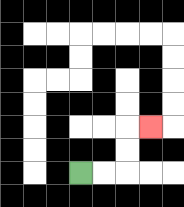{'start': '[3, 7]', 'end': '[6, 5]', 'path_directions': 'R,R,U,U,R', 'path_coordinates': '[[3, 7], [4, 7], [5, 7], [5, 6], [5, 5], [6, 5]]'}